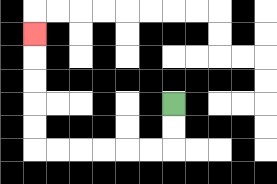{'start': '[7, 4]', 'end': '[1, 1]', 'path_directions': 'D,D,L,L,L,L,L,L,U,U,U,U,U', 'path_coordinates': '[[7, 4], [7, 5], [7, 6], [6, 6], [5, 6], [4, 6], [3, 6], [2, 6], [1, 6], [1, 5], [1, 4], [1, 3], [1, 2], [1, 1]]'}